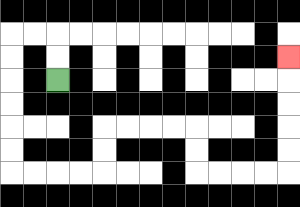{'start': '[2, 3]', 'end': '[12, 2]', 'path_directions': 'U,U,L,L,D,D,D,D,D,D,R,R,R,R,U,U,R,R,R,R,D,D,R,R,R,R,U,U,U,U,U', 'path_coordinates': '[[2, 3], [2, 2], [2, 1], [1, 1], [0, 1], [0, 2], [0, 3], [0, 4], [0, 5], [0, 6], [0, 7], [1, 7], [2, 7], [3, 7], [4, 7], [4, 6], [4, 5], [5, 5], [6, 5], [7, 5], [8, 5], [8, 6], [8, 7], [9, 7], [10, 7], [11, 7], [12, 7], [12, 6], [12, 5], [12, 4], [12, 3], [12, 2]]'}